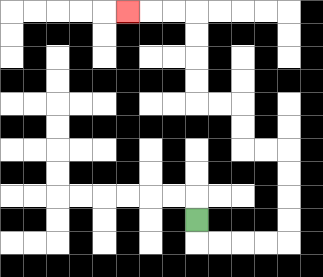{'start': '[8, 9]', 'end': '[5, 0]', 'path_directions': 'D,R,R,R,R,U,U,U,U,L,L,U,U,L,L,U,U,U,U,L,L,L', 'path_coordinates': '[[8, 9], [8, 10], [9, 10], [10, 10], [11, 10], [12, 10], [12, 9], [12, 8], [12, 7], [12, 6], [11, 6], [10, 6], [10, 5], [10, 4], [9, 4], [8, 4], [8, 3], [8, 2], [8, 1], [8, 0], [7, 0], [6, 0], [5, 0]]'}